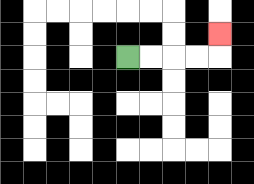{'start': '[5, 2]', 'end': '[9, 1]', 'path_directions': 'R,R,R,R,U', 'path_coordinates': '[[5, 2], [6, 2], [7, 2], [8, 2], [9, 2], [9, 1]]'}